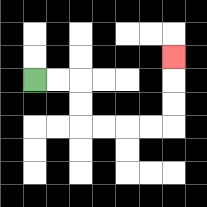{'start': '[1, 3]', 'end': '[7, 2]', 'path_directions': 'R,R,D,D,R,R,R,R,U,U,U', 'path_coordinates': '[[1, 3], [2, 3], [3, 3], [3, 4], [3, 5], [4, 5], [5, 5], [6, 5], [7, 5], [7, 4], [7, 3], [7, 2]]'}